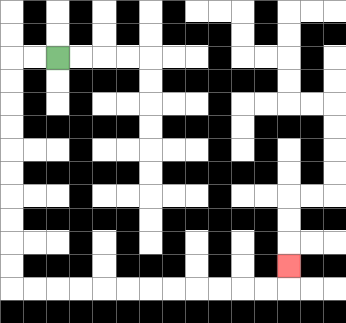{'start': '[2, 2]', 'end': '[12, 11]', 'path_directions': 'L,L,D,D,D,D,D,D,D,D,D,D,R,R,R,R,R,R,R,R,R,R,R,R,U', 'path_coordinates': '[[2, 2], [1, 2], [0, 2], [0, 3], [0, 4], [0, 5], [0, 6], [0, 7], [0, 8], [0, 9], [0, 10], [0, 11], [0, 12], [1, 12], [2, 12], [3, 12], [4, 12], [5, 12], [6, 12], [7, 12], [8, 12], [9, 12], [10, 12], [11, 12], [12, 12], [12, 11]]'}